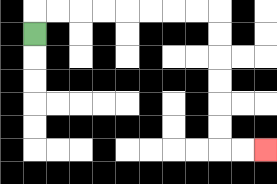{'start': '[1, 1]', 'end': '[11, 6]', 'path_directions': 'U,R,R,R,R,R,R,R,R,D,D,D,D,D,D,R,R', 'path_coordinates': '[[1, 1], [1, 0], [2, 0], [3, 0], [4, 0], [5, 0], [6, 0], [7, 0], [8, 0], [9, 0], [9, 1], [9, 2], [9, 3], [9, 4], [9, 5], [9, 6], [10, 6], [11, 6]]'}